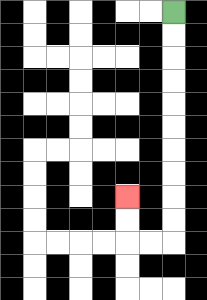{'start': '[7, 0]', 'end': '[5, 8]', 'path_directions': 'D,D,D,D,D,D,D,D,D,D,L,L,U,U', 'path_coordinates': '[[7, 0], [7, 1], [7, 2], [7, 3], [7, 4], [7, 5], [7, 6], [7, 7], [7, 8], [7, 9], [7, 10], [6, 10], [5, 10], [5, 9], [5, 8]]'}